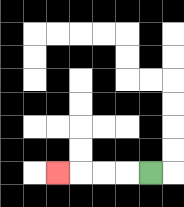{'start': '[6, 7]', 'end': '[2, 7]', 'path_directions': 'L,L,L,L', 'path_coordinates': '[[6, 7], [5, 7], [4, 7], [3, 7], [2, 7]]'}